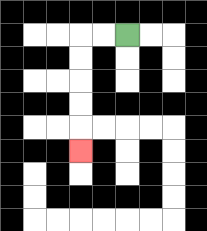{'start': '[5, 1]', 'end': '[3, 6]', 'path_directions': 'L,L,D,D,D,D,D', 'path_coordinates': '[[5, 1], [4, 1], [3, 1], [3, 2], [3, 3], [3, 4], [3, 5], [3, 6]]'}